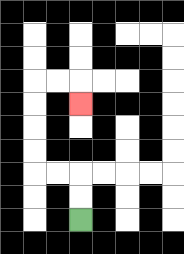{'start': '[3, 9]', 'end': '[3, 4]', 'path_directions': 'U,U,L,L,U,U,U,U,R,R,D', 'path_coordinates': '[[3, 9], [3, 8], [3, 7], [2, 7], [1, 7], [1, 6], [1, 5], [1, 4], [1, 3], [2, 3], [3, 3], [3, 4]]'}